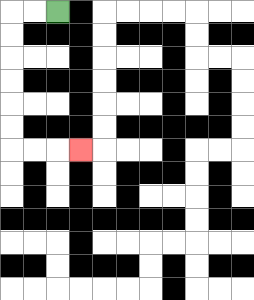{'start': '[2, 0]', 'end': '[3, 6]', 'path_directions': 'L,L,D,D,D,D,D,D,R,R,R', 'path_coordinates': '[[2, 0], [1, 0], [0, 0], [0, 1], [0, 2], [0, 3], [0, 4], [0, 5], [0, 6], [1, 6], [2, 6], [3, 6]]'}